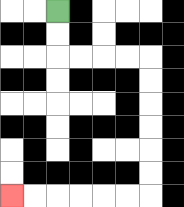{'start': '[2, 0]', 'end': '[0, 8]', 'path_directions': 'D,D,R,R,R,R,D,D,D,D,D,D,L,L,L,L,L,L', 'path_coordinates': '[[2, 0], [2, 1], [2, 2], [3, 2], [4, 2], [5, 2], [6, 2], [6, 3], [6, 4], [6, 5], [6, 6], [6, 7], [6, 8], [5, 8], [4, 8], [3, 8], [2, 8], [1, 8], [0, 8]]'}